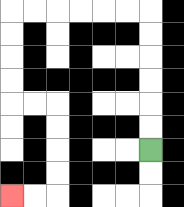{'start': '[6, 6]', 'end': '[0, 8]', 'path_directions': 'U,U,U,U,U,U,L,L,L,L,L,L,D,D,D,D,R,R,D,D,D,D,L,L', 'path_coordinates': '[[6, 6], [6, 5], [6, 4], [6, 3], [6, 2], [6, 1], [6, 0], [5, 0], [4, 0], [3, 0], [2, 0], [1, 0], [0, 0], [0, 1], [0, 2], [0, 3], [0, 4], [1, 4], [2, 4], [2, 5], [2, 6], [2, 7], [2, 8], [1, 8], [0, 8]]'}